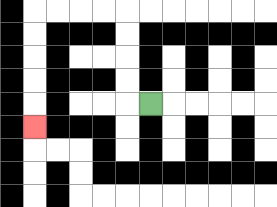{'start': '[6, 4]', 'end': '[1, 5]', 'path_directions': 'L,U,U,U,U,L,L,L,L,D,D,D,D,D', 'path_coordinates': '[[6, 4], [5, 4], [5, 3], [5, 2], [5, 1], [5, 0], [4, 0], [3, 0], [2, 0], [1, 0], [1, 1], [1, 2], [1, 3], [1, 4], [1, 5]]'}